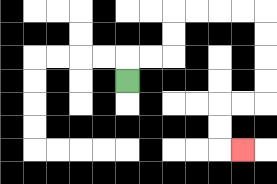{'start': '[5, 3]', 'end': '[10, 6]', 'path_directions': 'U,R,R,U,U,R,R,R,R,D,D,D,D,L,L,D,D,R', 'path_coordinates': '[[5, 3], [5, 2], [6, 2], [7, 2], [7, 1], [7, 0], [8, 0], [9, 0], [10, 0], [11, 0], [11, 1], [11, 2], [11, 3], [11, 4], [10, 4], [9, 4], [9, 5], [9, 6], [10, 6]]'}